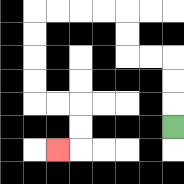{'start': '[7, 5]', 'end': '[2, 6]', 'path_directions': 'U,U,U,L,L,U,U,L,L,L,L,D,D,D,D,R,R,D,D,L', 'path_coordinates': '[[7, 5], [7, 4], [7, 3], [7, 2], [6, 2], [5, 2], [5, 1], [5, 0], [4, 0], [3, 0], [2, 0], [1, 0], [1, 1], [1, 2], [1, 3], [1, 4], [2, 4], [3, 4], [3, 5], [3, 6], [2, 6]]'}